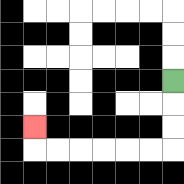{'start': '[7, 3]', 'end': '[1, 5]', 'path_directions': 'D,D,D,L,L,L,L,L,L,U', 'path_coordinates': '[[7, 3], [7, 4], [7, 5], [7, 6], [6, 6], [5, 6], [4, 6], [3, 6], [2, 6], [1, 6], [1, 5]]'}